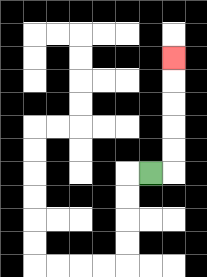{'start': '[6, 7]', 'end': '[7, 2]', 'path_directions': 'R,U,U,U,U,U', 'path_coordinates': '[[6, 7], [7, 7], [7, 6], [7, 5], [7, 4], [7, 3], [7, 2]]'}